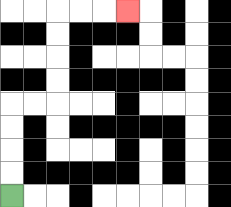{'start': '[0, 8]', 'end': '[5, 0]', 'path_directions': 'U,U,U,U,R,R,U,U,U,U,R,R,R', 'path_coordinates': '[[0, 8], [0, 7], [0, 6], [0, 5], [0, 4], [1, 4], [2, 4], [2, 3], [2, 2], [2, 1], [2, 0], [3, 0], [4, 0], [5, 0]]'}